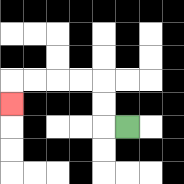{'start': '[5, 5]', 'end': '[0, 4]', 'path_directions': 'L,U,U,L,L,L,L,D', 'path_coordinates': '[[5, 5], [4, 5], [4, 4], [4, 3], [3, 3], [2, 3], [1, 3], [0, 3], [0, 4]]'}